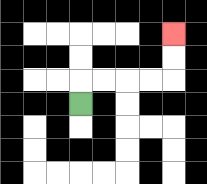{'start': '[3, 4]', 'end': '[7, 1]', 'path_directions': 'U,R,R,R,R,U,U', 'path_coordinates': '[[3, 4], [3, 3], [4, 3], [5, 3], [6, 3], [7, 3], [7, 2], [7, 1]]'}